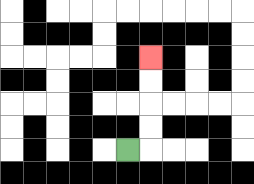{'start': '[5, 6]', 'end': '[6, 2]', 'path_directions': 'R,U,U,U,U', 'path_coordinates': '[[5, 6], [6, 6], [6, 5], [6, 4], [6, 3], [6, 2]]'}